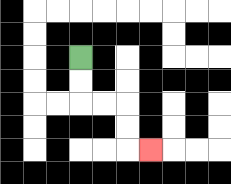{'start': '[3, 2]', 'end': '[6, 6]', 'path_directions': 'D,D,R,R,D,D,R', 'path_coordinates': '[[3, 2], [3, 3], [3, 4], [4, 4], [5, 4], [5, 5], [5, 6], [6, 6]]'}